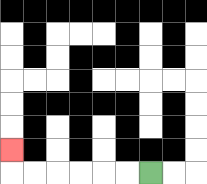{'start': '[6, 7]', 'end': '[0, 6]', 'path_directions': 'L,L,L,L,L,L,U', 'path_coordinates': '[[6, 7], [5, 7], [4, 7], [3, 7], [2, 7], [1, 7], [0, 7], [0, 6]]'}